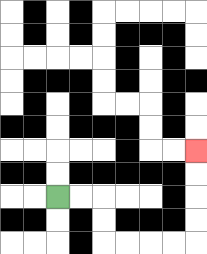{'start': '[2, 8]', 'end': '[8, 6]', 'path_directions': 'R,R,D,D,R,R,R,R,U,U,U,U', 'path_coordinates': '[[2, 8], [3, 8], [4, 8], [4, 9], [4, 10], [5, 10], [6, 10], [7, 10], [8, 10], [8, 9], [8, 8], [8, 7], [8, 6]]'}